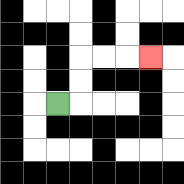{'start': '[2, 4]', 'end': '[6, 2]', 'path_directions': 'R,U,U,R,R,R', 'path_coordinates': '[[2, 4], [3, 4], [3, 3], [3, 2], [4, 2], [5, 2], [6, 2]]'}